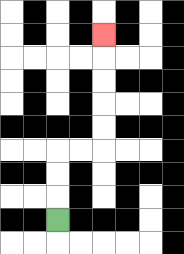{'start': '[2, 9]', 'end': '[4, 1]', 'path_directions': 'U,U,U,R,R,U,U,U,U,U', 'path_coordinates': '[[2, 9], [2, 8], [2, 7], [2, 6], [3, 6], [4, 6], [4, 5], [4, 4], [4, 3], [4, 2], [4, 1]]'}